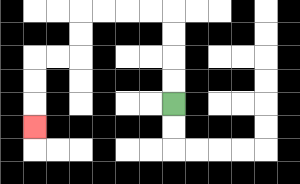{'start': '[7, 4]', 'end': '[1, 5]', 'path_directions': 'U,U,U,U,L,L,L,L,D,D,L,L,D,D,D', 'path_coordinates': '[[7, 4], [7, 3], [7, 2], [7, 1], [7, 0], [6, 0], [5, 0], [4, 0], [3, 0], [3, 1], [3, 2], [2, 2], [1, 2], [1, 3], [1, 4], [1, 5]]'}